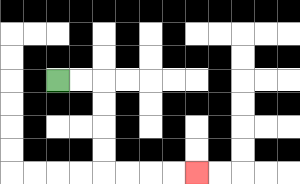{'start': '[2, 3]', 'end': '[8, 7]', 'path_directions': 'R,R,D,D,D,D,R,R,R,R', 'path_coordinates': '[[2, 3], [3, 3], [4, 3], [4, 4], [4, 5], [4, 6], [4, 7], [5, 7], [6, 7], [7, 7], [8, 7]]'}